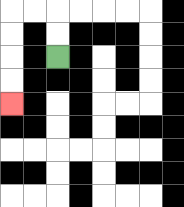{'start': '[2, 2]', 'end': '[0, 4]', 'path_directions': 'U,U,L,L,D,D,D,D', 'path_coordinates': '[[2, 2], [2, 1], [2, 0], [1, 0], [0, 0], [0, 1], [0, 2], [0, 3], [0, 4]]'}